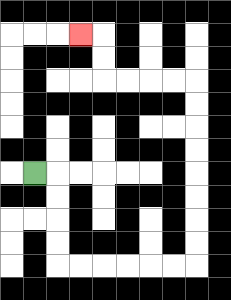{'start': '[1, 7]', 'end': '[3, 1]', 'path_directions': 'R,D,D,D,D,R,R,R,R,R,R,U,U,U,U,U,U,U,U,L,L,L,L,U,U,L', 'path_coordinates': '[[1, 7], [2, 7], [2, 8], [2, 9], [2, 10], [2, 11], [3, 11], [4, 11], [5, 11], [6, 11], [7, 11], [8, 11], [8, 10], [8, 9], [8, 8], [8, 7], [8, 6], [8, 5], [8, 4], [8, 3], [7, 3], [6, 3], [5, 3], [4, 3], [4, 2], [4, 1], [3, 1]]'}